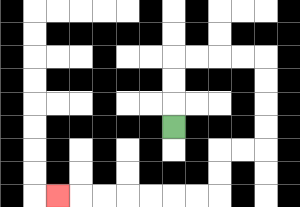{'start': '[7, 5]', 'end': '[2, 8]', 'path_directions': 'U,U,U,R,R,R,R,D,D,D,D,L,L,D,D,L,L,L,L,L,L,L', 'path_coordinates': '[[7, 5], [7, 4], [7, 3], [7, 2], [8, 2], [9, 2], [10, 2], [11, 2], [11, 3], [11, 4], [11, 5], [11, 6], [10, 6], [9, 6], [9, 7], [9, 8], [8, 8], [7, 8], [6, 8], [5, 8], [4, 8], [3, 8], [2, 8]]'}